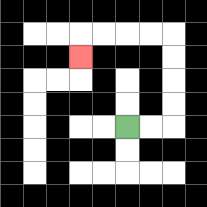{'start': '[5, 5]', 'end': '[3, 2]', 'path_directions': 'R,R,U,U,U,U,L,L,L,L,D', 'path_coordinates': '[[5, 5], [6, 5], [7, 5], [7, 4], [7, 3], [7, 2], [7, 1], [6, 1], [5, 1], [4, 1], [3, 1], [3, 2]]'}